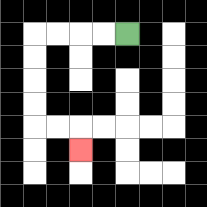{'start': '[5, 1]', 'end': '[3, 6]', 'path_directions': 'L,L,L,L,D,D,D,D,R,R,D', 'path_coordinates': '[[5, 1], [4, 1], [3, 1], [2, 1], [1, 1], [1, 2], [1, 3], [1, 4], [1, 5], [2, 5], [3, 5], [3, 6]]'}